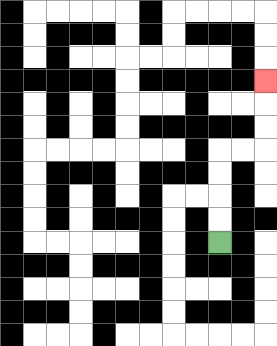{'start': '[9, 10]', 'end': '[11, 3]', 'path_directions': 'U,U,U,U,R,R,U,U,U', 'path_coordinates': '[[9, 10], [9, 9], [9, 8], [9, 7], [9, 6], [10, 6], [11, 6], [11, 5], [11, 4], [11, 3]]'}